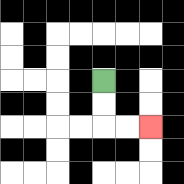{'start': '[4, 3]', 'end': '[6, 5]', 'path_directions': 'D,D,R,R', 'path_coordinates': '[[4, 3], [4, 4], [4, 5], [5, 5], [6, 5]]'}